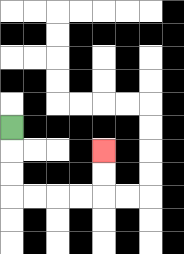{'start': '[0, 5]', 'end': '[4, 6]', 'path_directions': 'D,D,D,R,R,R,R,U,U', 'path_coordinates': '[[0, 5], [0, 6], [0, 7], [0, 8], [1, 8], [2, 8], [3, 8], [4, 8], [4, 7], [4, 6]]'}